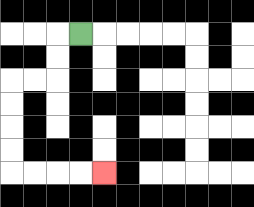{'start': '[3, 1]', 'end': '[4, 7]', 'path_directions': 'L,D,D,L,L,D,D,D,D,R,R,R,R', 'path_coordinates': '[[3, 1], [2, 1], [2, 2], [2, 3], [1, 3], [0, 3], [0, 4], [0, 5], [0, 6], [0, 7], [1, 7], [2, 7], [3, 7], [4, 7]]'}